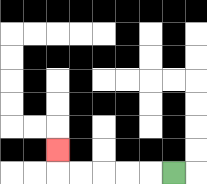{'start': '[7, 7]', 'end': '[2, 6]', 'path_directions': 'L,L,L,L,L,U', 'path_coordinates': '[[7, 7], [6, 7], [5, 7], [4, 7], [3, 7], [2, 7], [2, 6]]'}